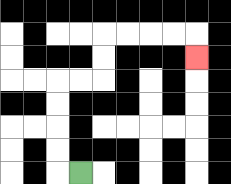{'start': '[3, 7]', 'end': '[8, 2]', 'path_directions': 'L,U,U,U,U,R,R,U,U,R,R,R,R,D', 'path_coordinates': '[[3, 7], [2, 7], [2, 6], [2, 5], [2, 4], [2, 3], [3, 3], [4, 3], [4, 2], [4, 1], [5, 1], [6, 1], [7, 1], [8, 1], [8, 2]]'}